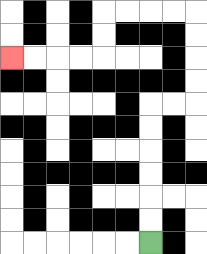{'start': '[6, 10]', 'end': '[0, 2]', 'path_directions': 'U,U,U,U,U,U,R,R,U,U,U,U,L,L,L,L,D,D,L,L,L,L', 'path_coordinates': '[[6, 10], [6, 9], [6, 8], [6, 7], [6, 6], [6, 5], [6, 4], [7, 4], [8, 4], [8, 3], [8, 2], [8, 1], [8, 0], [7, 0], [6, 0], [5, 0], [4, 0], [4, 1], [4, 2], [3, 2], [2, 2], [1, 2], [0, 2]]'}